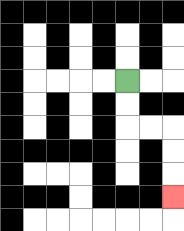{'start': '[5, 3]', 'end': '[7, 8]', 'path_directions': 'D,D,R,R,D,D,D', 'path_coordinates': '[[5, 3], [5, 4], [5, 5], [6, 5], [7, 5], [7, 6], [7, 7], [7, 8]]'}